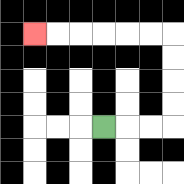{'start': '[4, 5]', 'end': '[1, 1]', 'path_directions': 'R,R,R,U,U,U,U,L,L,L,L,L,L', 'path_coordinates': '[[4, 5], [5, 5], [6, 5], [7, 5], [7, 4], [7, 3], [7, 2], [7, 1], [6, 1], [5, 1], [4, 1], [3, 1], [2, 1], [1, 1]]'}